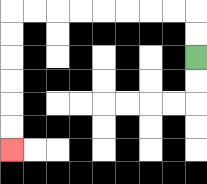{'start': '[8, 2]', 'end': '[0, 6]', 'path_directions': 'U,U,L,L,L,L,L,L,L,L,D,D,D,D,D,D', 'path_coordinates': '[[8, 2], [8, 1], [8, 0], [7, 0], [6, 0], [5, 0], [4, 0], [3, 0], [2, 0], [1, 0], [0, 0], [0, 1], [0, 2], [0, 3], [0, 4], [0, 5], [0, 6]]'}